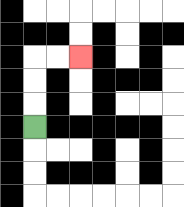{'start': '[1, 5]', 'end': '[3, 2]', 'path_directions': 'U,U,U,R,R', 'path_coordinates': '[[1, 5], [1, 4], [1, 3], [1, 2], [2, 2], [3, 2]]'}